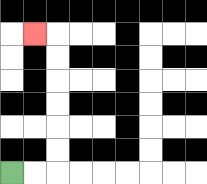{'start': '[0, 7]', 'end': '[1, 1]', 'path_directions': 'R,R,U,U,U,U,U,U,L', 'path_coordinates': '[[0, 7], [1, 7], [2, 7], [2, 6], [2, 5], [2, 4], [2, 3], [2, 2], [2, 1], [1, 1]]'}